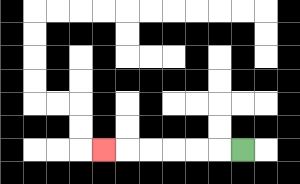{'start': '[10, 6]', 'end': '[4, 6]', 'path_directions': 'L,L,L,L,L,L', 'path_coordinates': '[[10, 6], [9, 6], [8, 6], [7, 6], [6, 6], [5, 6], [4, 6]]'}